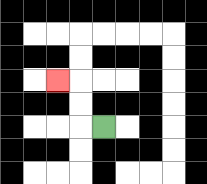{'start': '[4, 5]', 'end': '[2, 3]', 'path_directions': 'L,U,U,L', 'path_coordinates': '[[4, 5], [3, 5], [3, 4], [3, 3], [2, 3]]'}